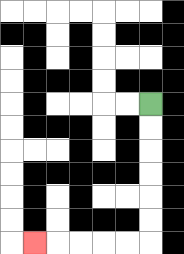{'start': '[6, 4]', 'end': '[1, 10]', 'path_directions': 'D,D,D,D,D,D,L,L,L,L,L', 'path_coordinates': '[[6, 4], [6, 5], [6, 6], [6, 7], [6, 8], [6, 9], [6, 10], [5, 10], [4, 10], [3, 10], [2, 10], [1, 10]]'}